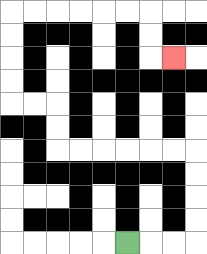{'start': '[5, 10]', 'end': '[7, 2]', 'path_directions': 'R,R,R,U,U,U,U,L,L,L,L,L,L,U,U,L,L,U,U,U,U,R,R,R,R,R,R,D,D,R', 'path_coordinates': '[[5, 10], [6, 10], [7, 10], [8, 10], [8, 9], [8, 8], [8, 7], [8, 6], [7, 6], [6, 6], [5, 6], [4, 6], [3, 6], [2, 6], [2, 5], [2, 4], [1, 4], [0, 4], [0, 3], [0, 2], [0, 1], [0, 0], [1, 0], [2, 0], [3, 0], [4, 0], [5, 0], [6, 0], [6, 1], [6, 2], [7, 2]]'}